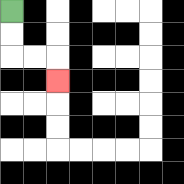{'start': '[0, 0]', 'end': '[2, 3]', 'path_directions': 'D,D,R,R,D', 'path_coordinates': '[[0, 0], [0, 1], [0, 2], [1, 2], [2, 2], [2, 3]]'}